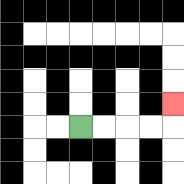{'start': '[3, 5]', 'end': '[7, 4]', 'path_directions': 'R,R,R,R,U', 'path_coordinates': '[[3, 5], [4, 5], [5, 5], [6, 5], [7, 5], [7, 4]]'}